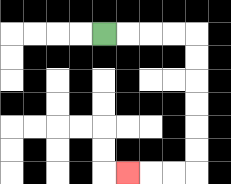{'start': '[4, 1]', 'end': '[5, 7]', 'path_directions': 'R,R,R,R,D,D,D,D,D,D,L,L,L', 'path_coordinates': '[[4, 1], [5, 1], [6, 1], [7, 1], [8, 1], [8, 2], [8, 3], [8, 4], [8, 5], [8, 6], [8, 7], [7, 7], [6, 7], [5, 7]]'}